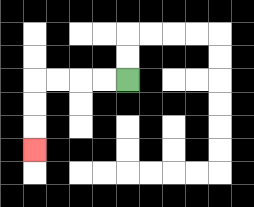{'start': '[5, 3]', 'end': '[1, 6]', 'path_directions': 'L,L,L,L,D,D,D', 'path_coordinates': '[[5, 3], [4, 3], [3, 3], [2, 3], [1, 3], [1, 4], [1, 5], [1, 6]]'}